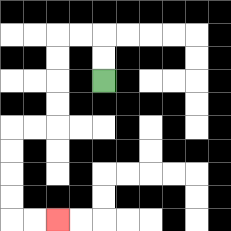{'start': '[4, 3]', 'end': '[2, 9]', 'path_directions': 'U,U,L,L,D,D,D,D,L,L,D,D,D,D,R,R', 'path_coordinates': '[[4, 3], [4, 2], [4, 1], [3, 1], [2, 1], [2, 2], [2, 3], [2, 4], [2, 5], [1, 5], [0, 5], [0, 6], [0, 7], [0, 8], [0, 9], [1, 9], [2, 9]]'}